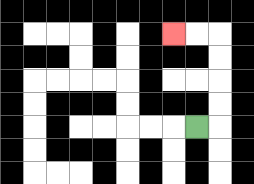{'start': '[8, 5]', 'end': '[7, 1]', 'path_directions': 'R,U,U,U,U,L,L', 'path_coordinates': '[[8, 5], [9, 5], [9, 4], [9, 3], [9, 2], [9, 1], [8, 1], [7, 1]]'}